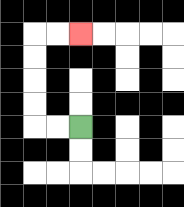{'start': '[3, 5]', 'end': '[3, 1]', 'path_directions': 'L,L,U,U,U,U,R,R', 'path_coordinates': '[[3, 5], [2, 5], [1, 5], [1, 4], [1, 3], [1, 2], [1, 1], [2, 1], [3, 1]]'}